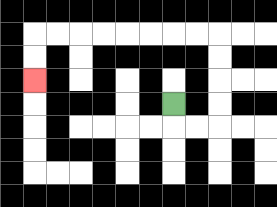{'start': '[7, 4]', 'end': '[1, 3]', 'path_directions': 'D,R,R,U,U,U,U,L,L,L,L,L,L,L,L,D,D', 'path_coordinates': '[[7, 4], [7, 5], [8, 5], [9, 5], [9, 4], [9, 3], [9, 2], [9, 1], [8, 1], [7, 1], [6, 1], [5, 1], [4, 1], [3, 1], [2, 1], [1, 1], [1, 2], [1, 3]]'}